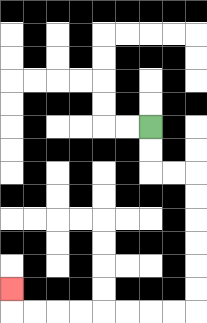{'start': '[6, 5]', 'end': '[0, 12]', 'path_directions': 'D,D,R,R,D,D,D,D,D,D,L,L,L,L,L,L,L,L,U', 'path_coordinates': '[[6, 5], [6, 6], [6, 7], [7, 7], [8, 7], [8, 8], [8, 9], [8, 10], [8, 11], [8, 12], [8, 13], [7, 13], [6, 13], [5, 13], [4, 13], [3, 13], [2, 13], [1, 13], [0, 13], [0, 12]]'}